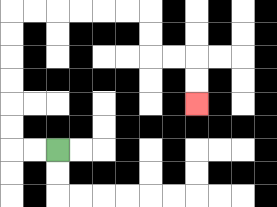{'start': '[2, 6]', 'end': '[8, 4]', 'path_directions': 'L,L,U,U,U,U,U,U,R,R,R,R,R,R,D,D,R,R,D,D', 'path_coordinates': '[[2, 6], [1, 6], [0, 6], [0, 5], [0, 4], [0, 3], [0, 2], [0, 1], [0, 0], [1, 0], [2, 0], [3, 0], [4, 0], [5, 0], [6, 0], [6, 1], [6, 2], [7, 2], [8, 2], [8, 3], [8, 4]]'}